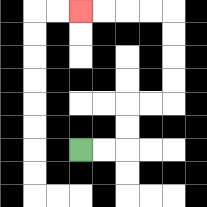{'start': '[3, 6]', 'end': '[3, 0]', 'path_directions': 'R,R,U,U,R,R,U,U,U,U,L,L,L,L', 'path_coordinates': '[[3, 6], [4, 6], [5, 6], [5, 5], [5, 4], [6, 4], [7, 4], [7, 3], [7, 2], [7, 1], [7, 0], [6, 0], [5, 0], [4, 0], [3, 0]]'}